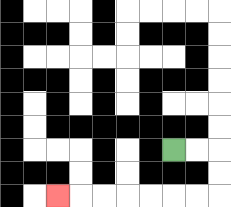{'start': '[7, 6]', 'end': '[2, 8]', 'path_directions': 'R,R,D,D,L,L,L,L,L,L,L', 'path_coordinates': '[[7, 6], [8, 6], [9, 6], [9, 7], [9, 8], [8, 8], [7, 8], [6, 8], [5, 8], [4, 8], [3, 8], [2, 8]]'}